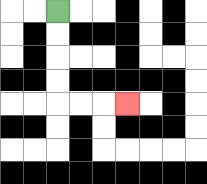{'start': '[2, 0]', 'end': '[5, 4]', 'path_directions': 'D,D,D,D,R,R,R', 'path_coordinates': '[[2, 0], [2, 1], [2, 2], [2, 3], [2, 4], [3, 4], [4, 4], [5, 4]]'}